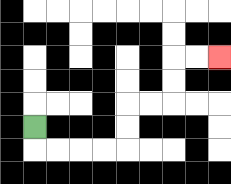{'start': '[1, 5]', 'end': '[9, 2]', 'path_directions': 'D,R,R,R,R,U,U,R,R,U,U,R,R', 'path_coordinates': '[[1, 5], [1, 6], [2, 6], [3, 6], [4, 6], [5, 6], [5, 5], [5, 4], [6, 4], [7, 4], [7, 3], [7, 2], [8, 2], [9, 2]]'}